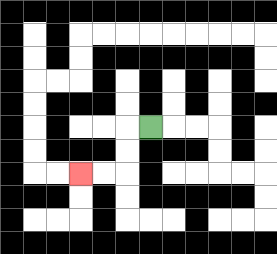{'start': '[6, 5]', 'end': '[3, 7]', 'path_directions': 'L,D,D,L,L', 'path_coordinates': '[[6, 5], [5, 5], [5, 6], [5, 7], [4, 7], [3, 7]]'}